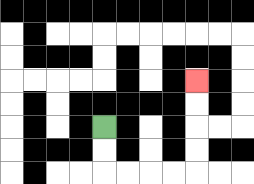{'start': '[4, 5]', 'end': '[8, 3]', 'path_directions': 'D,D,R,R,R,R,U,U,U,U', 'path_coordinates': '[[4, 5], [4, 6], [4, 7], [5, 7], [6, 7], [7, 7], [8, 7], [8, 6], [8, 5], [8, 4], [8, 3]]'}